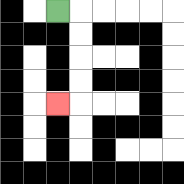{'start': '[2, 0]', 'end': '[2, 4]', 'path_directions': 'R,D,D,D,D,L', 'path_coordinates': '[[2, 0], [3, 0], [3, 1], [3, 2], [3, 3], [3, 4], [2, 4]]'}